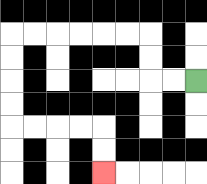{'start': '[8, 3]', 'end': '[4, 7]', 'path_directions': 'L,L,U,U,L,L,L,L,L,L,D,D,D,D,R,R,R,R,D,D', 'path_coordinates': '[[8, 3], [7, 3], [6, 3], [6, 2], [6, 1], [5, 1], [4, 1], [3, 1], [2, 1], [1, 1], [0, 1], [0, 2], [0, 3], [0, 4], [0, 5], [1, 5], [2, 5], [3, 5], [4, 5], [4, 6], [4, 7]]'}